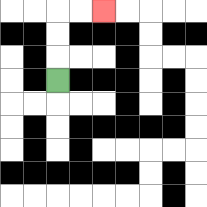{'start': '[2, 3]', 'end': '[4, 0]', 'path_directions': 'U,U,U,R,R', 'path_coordinates': '[[2, 3], [2, 2], [2, 1], [2, 0], [3, 0], [4, 0]]'}